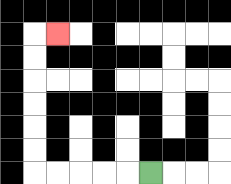{'start': '[6, 7]', 'end': '[2, 1]', 'path_directions': 'L,L,L,L,L,U,U,U,U,U,U,R', 'path_coordinates': '[[6, 7], [5, 7], [4, 7], [3, 7], [2, 7], [1, 7], [1, 6], [1, 5], [1, 4], [1, 3], [1, 2], [1, 1], [2, 1]]'}